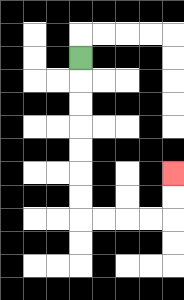{'start': '[3, 2]', 'end': '[7, 7]', 'path_directions': 'D,D,D,D,D,D,D,R,R,R,R,U,U', 'path_coordinates': '[[3, 2], [3, 3], [3, 4], [3, 5], [3, 6], [3, 7], [3, 8], [3, 9], [4, 9], [5, 9], [6, 9], [7, 9], [7, 8], [7, 7]]'}